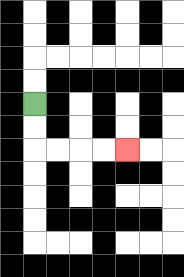{'start': '[1, 4]', 'end': '[5, 6]', 'path_directions': 'D,D,R,R,R,R', 'path_coordinates': '[[1, 4], [1, 5], [1, 6], [2, 6], [3, 6], [4, 6], [5, 6]]'}